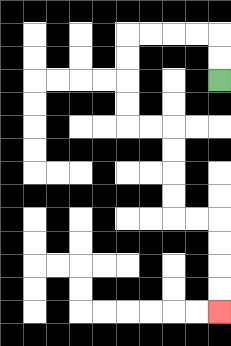{'start': '[9, 3]', 'end': '[9, 13]', 'path_directions': 'U,U,L,L,L,L,D,D,D,D,R,R,D,D,D,D,R,R,D,D,D,D', 'path_coordinates': '[[9, 3], [9, 2], [9, 1], [8, 1], [7, 1], [6, 1], [5, 1], [5, 2], [5, 3], [5, 4], [5, 5], [6, 5], [7, 5], [7, 6], [7, 7], [7, 8], [7, 9], [8, 9], [9, 9], [9, 10], [9, 11], [9, 12], [9, 13]]'}